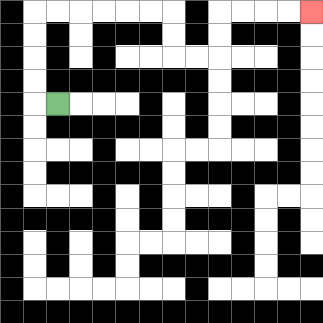{'start': '[2, 4]', 'end': '[13, 0]', 'path_directions': 'L,U,U,U,U,R,R,R,R,R,R,D,D,R,R,U,U,R,R,R,R', 'path_coordinates': '[[2, 4], [1, 4], [1, 3], [1, 2], [1, 1], [1, 0], [2, 0], [3, 0], [4, 0], [5, 0], [6, 0], [7, 0], [7, 1], [7, 2], [8, 2], [9, 2], [9, 1], [9, 0], [10, 0], [11, 0], [12, 0], [13, 0]]'}